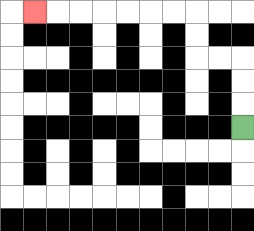{'start': '[10, 5]', 'end': '[1, 0]', 'path_directions': 'U,U,U,L,L,U,U,L,L,L,L,L,L,L', 'path_coordinates': '[[10, 5], [10, 4], [10, 3], [10, 2], [9, 2], [8, 2], [8, 1], [8, 0], [7, 0], [6, 0], [5, 0], [4, 0], [3, 0], [2, 0], [1, 0]]'}